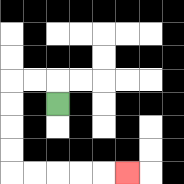{'start': '[2, 4]', 'end': '[5, 7]', 'path_directions': 'U,L,L,D,D,D,D,R,R,R,R,R', 'path_coordinates': '[[2, 4], [2, 3], [1, 3], [0, 3], [0, 4], [0, 5], [0, 6], [0, 7], [1, 7], [2, 7], [3, 7], [4, 7], [5, 7]]'}